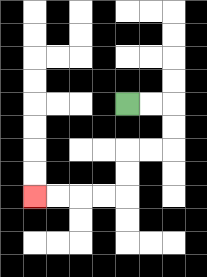{'start': '[5, 4]', 'end': '[1, 8]', 'path_directions': 'R,R,D,D,L,L,D,D,L,L,L,L', 'path_coordinates': '[[5, 4], [6, 4], [7, 4], [7, 5], [7, 6], [6, 6], [5, 6], [5, 7], [5, 8], [4, 8], [3, 8], [2, 8], [1, 8]]'}